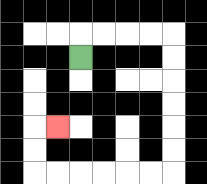{'start': '[3, 2]', 'end': '[2, 5]', 'path_directions': 'U,R,R,R,R,D,D,D,D,D,D,L,L,L,L,L,L,U,U,R', 'path_coordinates': '[[3, 2], [3, 1], [4, 1], [5, 1], [6, 1], [7, 1], [7, 2], [7, 3], [7, 4], [7, 5], [7, 6], [7, 7], [6, 7], [5, 7], [4, 7], [3, 7], [2, 7], [1, 7], [1, 6], [1, 5], [2, 5]]'}